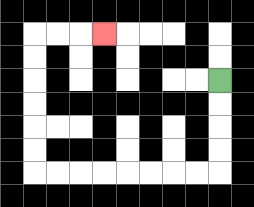{'start': '[9, 3]', 'end': '[4, 1]', 'path_directions': 'D,D,D,D,L,L,L,L,L,L,L,L,U,U,U,U,U,U,R,R,R', 'path_coordinates': '[[9, 3], [9, 4], [9, 5], [9, 6], [9, 7], [8, 7], [7, 7], [6, 7], [5, 7], [4, 7], [3, 7], [2, 7], [1, 7], [1, 6], [1, 5], [1, 4], [1, 3], [1, 2], [1, 1], [2, 1], [3, 1], [4, 1]]'}